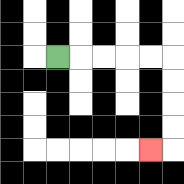{'start': '[2, 2]', 'end': '[6, 6]', 'path_directions': 'R,R,R,R,R,D,D,D,D,L', 'path_coordinates': '[[2, 2], [3, 2], [4, 2], [5, 2], [6, 2], [7, 2], [7, 3], [7, 4], [7, 5], [7, 6], [6, 6]]'}